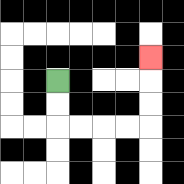{'start': '[2, 3]', 'end': '[6, 2]', 'path_directions': 'D,D,R,R,R,R,U,U,U', 'path_coordinates': '[[2, 3], [2, 4], [2, 5], [3, 5], [4, 5], [5, 5], [6, 5], [6, 4], [6, 3], [6, 2]]'}